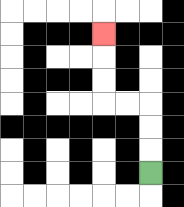{'start': '[6, 7]', 'end': '[4, 1]', 'path_directions': 'U,U,U,L,L,U,U,U', 'path_coordinates': '[[6, 7], [6, 6], [6, 5], [6, 4], [5, 4], [4, 4], [4, 3], [4, 2], [4, 1]]'}